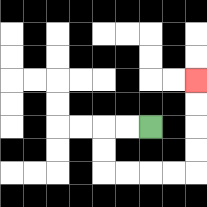{'start': '[6, 5]', 'end': '[8, 3]', 'path_directions': 'L,L,D,D,R,R,R,R,U,U,U,U', 'path_coordinates': '[[6, 5], [5, 5], [4, 5], [4, 6], [4, 7], [5, 7], [6, 7], [7, 7], [8, 7], [8, 6], [8, 5], [8, 4], [8, 3]]'}